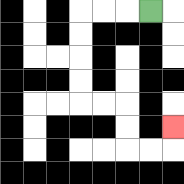{'start': '[6, 0]', 'end': '[7, 5]', 'path_directions': 'L,L,L,D,D,D,D,R,R,D,D,R,R,U', 'path_coordinates': '[[6, 0], [5, 0], [4, 0], [3, 0], [3, 1], [3, 2], [3, 3], [3, 4], [4, 4], [5, 4], [5, 5], [5, 6], [6, 6], [7, 6], [7, 5]]'}